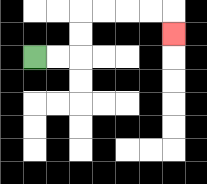{'start': '[1, 2]', 'end': '[7, 1]', 'path_directions': 'R,R,U,U,R,R,R,R,D', 'path_coordinates': '[[1, 2], [2, 2], [3, 2], [3, 1], [3, 0], [4, 0], [5, 0], [6, 0], [7, 0], [7, 1]]'}